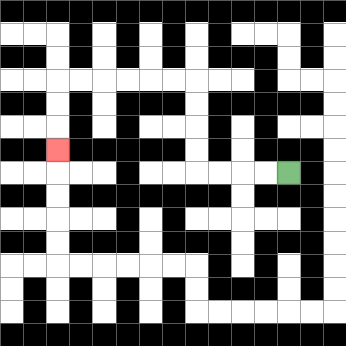{'start': '[12, 7]', 'end': '[2, 6]', 'path_directions': 'L,L,L,L,U,U,U,U,L,L,L,L,L,L,D,D,D', 'path_coordinates': '[[12, 7], [11, 7], [10, 7], [9, 7], [8, 7], [8, 6], [8, 5], [8, 4], [8, 3], [7, 3], [6, 3], [5, 3], [4, 3], [3, 3], [2, 3], [2, 4], [2, 5], [2, 6]]'}